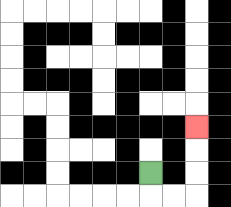{'start': '[6, 7]', 'end': '[8, 5]', 'path_directions': 'D,R,R,U,U,U', 'path_coordinates': '[[6, 7], [6, 8], [7, 8], [8, 8], [8, 7], [8, 6], [8, 5]]'}